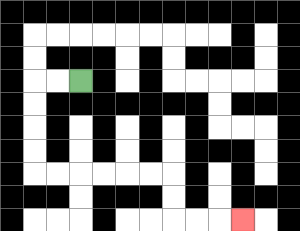{'start': '[3, 3]', 'end': '[10, 9]', 'path_directions': 'L,L,D,D,D,D,R,R,R,R,R,R,D,D,R,R,R', 'path_coordinates': '[[3, 3], [2, 3], [1, 3], [1, 4], [1, 5], [1, 6], [1, 7], [2, 7], [3, 7], [4, 7], [5, 7], [6, 7], [7, 7], [7, 8], [7, 9], [8, 9], [9, 9], [10, 9]]'}